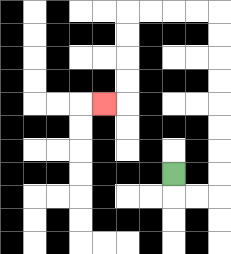{'start': '[7, 7]', 'end': '[4, 4]', 'path_directions': 'D,R,R,U,U,U,U,U,U,U,U,L,L,L,L,D,D,D,D,L', 'path_coordinates': '[[7, 7], [7, 8], [8, 8], [9, 8], [9, 7], [9, 6], [9, 5], [9, 4], [9, 3], [9, 2], [9, 1], [9, 0], [8, 0], [7, 0], [6, 0], [5, 0], [5, 1], [5, 2], [5, 3], [5, 4], [4, 4]]'}